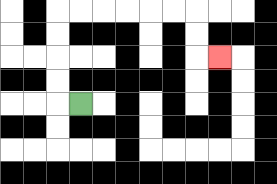{'start': '[3, 4]', 'end': '[9, 2]', 'path_directions': 'L,U,U,U,U,R,R,R,R,R,R,D,D,R', 'path_coordinates': '[[3, 4], [2, 4], [2, 3], [2, 2], [2, 1], [2, 0], [3, 0], [4, 0], [5, 0], [6, 0], [7, 0], [8, 0], [8, 1], [8, 2], [9, 2]]'}